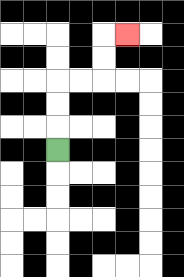{'start': '[2, 6]', 'end': '[5, 1]', 'path_directions': 'U,U,U,R,R,U,U,R', 'path_coordinates': '[[2, 6], [2, 5], [2, 4], [2, 3], [3, 3], [4, 3], [4, 2], [4, 1], [5, 1]]'}